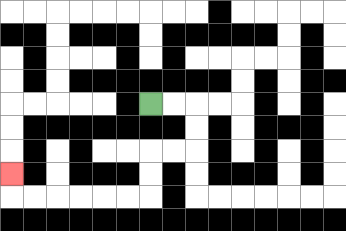{'start': '[6, 4]', 'end': '[0, 7]', 'path_directions': 'R,R,D,D,L,L,D,D,L,L,L,L,L,L,U', 'path_coordinates': '[[6, 4], [7, 4], [8, 4], [8, 5], [8, 6], [7, 6], [6, 6], [6, 7], [6, 8], [5, 8], [4, 8], [3, 8], [2, 8], [1, 8], [0, 8], [0, 7]]'}